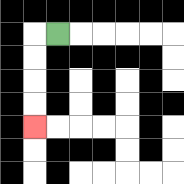{'start': '[2, 1]', 'end': '[1, 5]', 'path_directions': 'L,D,D,D,D', 'path_coordinates': '[[2, 1], [1, 1], [1, 2], [1, 3], [1, 4], [1, 5]]'}